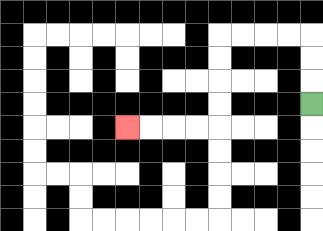{'start': '[13, 4]', 'end': '[5, 5]', 'path_directions': 'U,U,U,L,L,L,L,D,D,D,D,L,L,L,L', 'path_coordinates': '[[13, 4], [13, 3], [13, 2], [13, 1], [12, 1], [11, 1], [10, 1], [9, 1], [9, 2], [9, 3], [9, 4], [9, 5], [8, 5], [7, 5], [6, 5], [5, 5]]'}